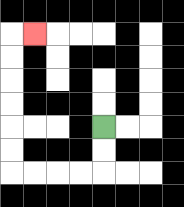{'start': '[4, 5]', 'end': '[1, 1]', 'path_directions': 'D,D,L,L,L,L,U,U,U,U,U,U,R', 'path_coordinates': '[[4, 5], [4, 6], [4, 7], [3, 7], [2, 7], [1, 7], [0, 7], [0, 6], [0, 5], [0, 4], [0, 3], [0, 2], [0, 1], [1, 1]]'}